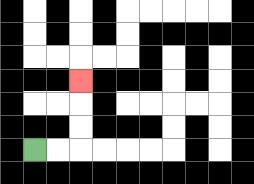{'start': '[1, 6]', 'end': '[3, 3]', 'path_directions': 'R,R,U,U,U', 'path_coordinates': '[[1, 6], [2, 6], [3, 6], [3, 5], [3, 4], [3, 3]]'}